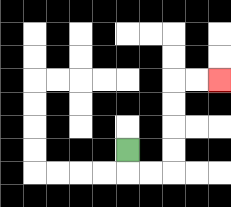{'start': '[5, 6]', 'end': '[9, 3]', 'path_directions': 'D,R,R,U,U,U,U,R,R', 'path_coordinates': '[[5, 6], [5, 7], [6, 7], [7, 7], [7, 6], [7, 5], [7, 4], [7, 3], [8, 3], [9, 3]]'}